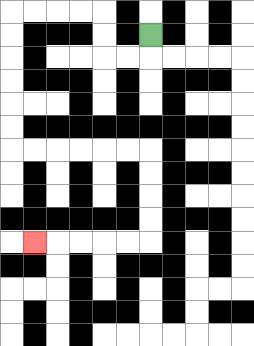{'start': '[6, 1]', 'end': '[1, 10]', 'path_directions': 'D,L,L,U,U,L,L,L,L,D,D,D,D,D,D,R,R,R,R,R,R,D,D,D,D,L,L,L,L,L', 'path_coordinates': '[[6, 1], [6, 2], [5, 2], [4, 2], [4, 1], [4, 0], [3, 0], [2, 0], [1, 0], [0, 0], [0, 1], [0, 2], [0, 3], [0, 4], [0, 5], [0, 6], [1, 6], [2, 6], [3, 6], [4, 6], [5, 6], [6, 6], [6, 7], [6, 8], [6, 9], [6, 10], [5, 10], [4, 10], [3, 10], [2, 10], [1, 10]]'}